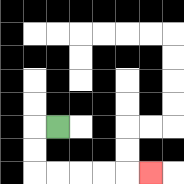{'start': '[2, 5]', 'end': '[6, 7]', 'path_directions': 'L,D,D,R,R,R,R,R', 'path_coordinates': '[[2, 5], [1, 5], [1, 6], [1, 7], [2, 7], [3, 7], [4, 7], [5, 7], [6, 7]]'}